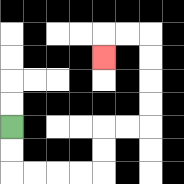{'start': '[0, 5]', 'end': '[4, 2]', 'path_directions': 'D,D,R,R,R,R,U,U,R,R,U,U,U,U,L,L,D', 'path_coordinates': '[[0, 5], [0, 6], [0, 7], [1, 7], [2, 7], [3, 7], [4, 7], [4, 6], [4, 5], [5, 5], [6, 5], [6, 4], [6, 3], [6, 2], [6, 1], [5, 1], [4, 1], [4, 2]]'}